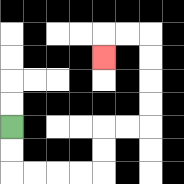{'start': '[0, 5]', 'end': '[4, 2]', 'path_directions': 'D,D,R,R,R,R,U,U,R,R,U,U,U,U,L,L,D', 'path_coordinates': '[[0, 5], [0, 6], [0, 7], [1, 7], [2, 7], [3, 7], [4, 7], [4, 6], [4, 5], [5, 5], [6, 5], [6, 4], [6, 3], [6, 2], [6, 1], [5, 1], [4, 1], [4, 2]]'}